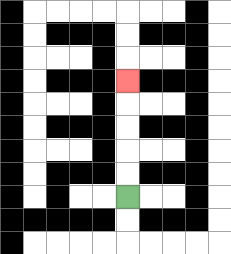{'start': '[5, 8]', 'end': '[5, 3]', 'path_directions': 'U,U,U,U,U', 'path_coordinates': '[[5, 8], [5, 7], [5, 6], [5, 5], [5, 4], [5, 3]]'}